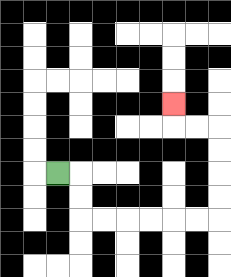{'start': '[2, 7]', 'end': '[7, 4]', 'path_directions': 'R,D,D,R,R,R,R,R,R,U,U,U,U,L,L,U', 'path_coordinates': '[[2, 7], [3, 7], [3, 8], [3, 9], [4, 9], [5, 9], [6, 9], [7, 9], [8, 9], [9, 9], [9, 8], [9, 7], [9, 6], [9, 5], [8, 5], [7, 5], [7, 4]]'}